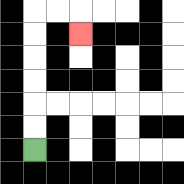{'start': '[1, 6]', 'end': '[3, 1]', 'path_directions': 'U,U,U,U,U,U,R,R,D', 'path_coordinates': '[[1, 6], [1, 5], [1, 4], [1, 3], [1, 2], [1, 1], [1, 0], [2, 0], [3, 0], [3, 1]]'}